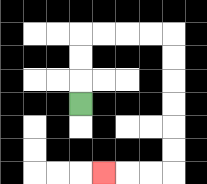{'start': '[3, 4]', 'end': '[4, 7]', 'path_directions': 'U,U,U,R,R,R,R,D,D,D,D,D,D,L,L,L', 'path_coordinates': '[[3, 4], [3, 3], [3, 2], [3, 1], [4, 1], [5, 1], [6, 1], [7, 1], [7, 2], [7, 3], [7, 4], [7, 5], [7, 6], [7, 7], [6, 7], [5, 7], [4, 7]]'}